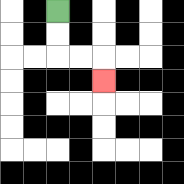{'start': '[2, 0]', 'end': '[4, 3]', 'path_directions': 'D,D,R,R,D', 'path_coordinates': '[[2, 0], [2, 1], [2, 2], [3, 2], [4, 2], [4, 3]]'}